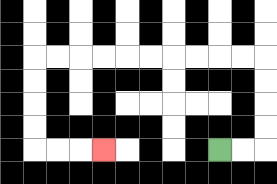{'start': '[9, 6]', 'end': '[4, 6]', 'path_directions': 'R,R,U,U,U,U,L,L,L,L,L,L,L,L,L,L,D,D,D,D,R,R,R', 'path_coordinates': '[[9, 6], [10, 6], [11, 6], [11, 5], [11, 4], [11, 3], [11, 2], [10, 2], [9, 2], [8, 2], [7, 2], [6, 2], [5, 2], [4, 2], [3, 2], [2, 2], [1, 2], [1, 3], [1, 4], [1, 5], [1, 6], [2, 6], [3, 6], [4, 6]]'}